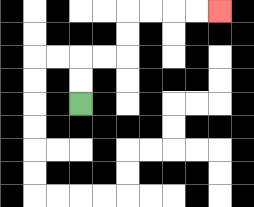{'start': '[3, 4]', 'end': '[9, 0]', 'path_directions': 'U,U,R,R,U,U,R,R,R,R', 'path_coordinates': '[[3, 4], [3, 3], [3, 2], [4, 2], [5, 2], [5, 1], [5, 0], [6, 0], [7, 0], [8, 0], [9, 0]]'}